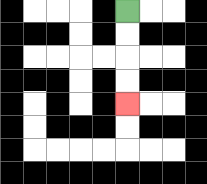{'start': '[5, 0]', 'end': '[5, 4]', 'path_directions': 'D,D,D,D', 'path_coordinates': '[[5, 0], [5, 1], [5, 2], [5, 3], [5, 4]]'}